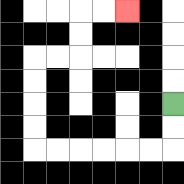{'start': '[7, 4]', 'end': '[5, 0]', 'path_directions': 'D,D,L,L,L,L,L,L,U,U,U,U,R,R,U,U,R,R', 'path_coordinates': '[[7, 4], [7, 5], [7, 6], [6, 6], [5, 6], [4, 6], [3, 6], [2, 6], [1, 6], [1, 5], [1, 4], [1, 3], [1, 2], [2, 2], [3, 2], [3, 1], [3, 0], [4, 0], [5, 0]]'}